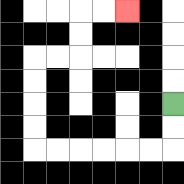{'start': '[7, 4]', 'end': '[5, 0]', 'path_directions': 'D,D,L,L,L,L,L,L,U,U,U,U,R,R,U,U,R,R', 'path_coordinates': '[[7, 4], [7, 5], [7, 6], [6, 6], [5, 6], [4, 6], [3, 6], [2, 6], [1, 6], [1, 5], [1, 4], [1, 3], [1, 2], [2, 2], [3, 2], [3, 1], [3, 0], [4, 0], [5, 0]]'}